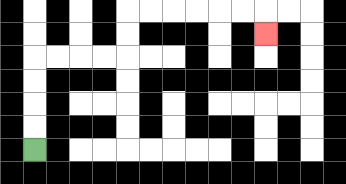{'start': '[1, 6]', 'end': '[11, 1]', 'path_directions': 'U,U,U,U,R,R,R,R,U,U,R,R,R,R,R,R,D', 'path_coordinates': '[[1, 6], [1, 5], [1, 4], [1, 3], [1, 2], [2, 2], [3, 2], [4, 2], [5, 2], [5, 1], [5, 0], [6, 0], [7, 0], [8, 0], [9, 0], [10, 0], [11, 0], [11, 1]]'}